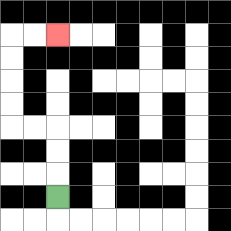{'start': '[2, 8]', 'end': '[2, 1]', 'path_directions': 'U,U,U,L,L,U,U,U,U,R,R', 'path_coordinates': '[[2, 8], [2, 7], [2, 6], [2, 5], [1, 5], [0, 5], [0, 4], [0, 3], [0, 2], [0, 1], [1, 1], [2, 1]]'}